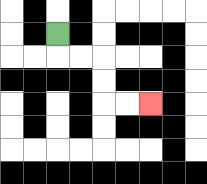{'start': '[2, 1]', 'end': '[6, 4]', 'path_directions': 'D,R,R,D,D,R,R', 'path_coordinates': '[[2, 1], [2, 2], [3, 2], [4, 2], [4, 3], [4, 4], [5, 4], [6, 4]]'}